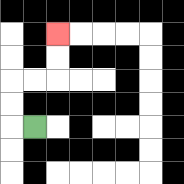{'start': '[1, 5]', 'end': '[2, 1]', 'path_directions': 'L,U,U,R,R,U,U', 'path_coordinates': '[[1, 5], [0, 5], [0, 4], [0, 3], [1, 3], [2, 3], [2, 2], [2, 1]]'}